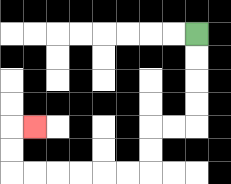{'start': '[8, 1]', 'end': '[1, 5]', 'path_directions': 'D,D,D,D,L,L,D,D,L,L,L,L,L,L,U,U,R', 'path_coordinates': '[[8, 1], [8, 2], [8, 3], [8, 4], [8, 5], [7, 5], [6, 5], [6, 6], [6, 7], [5, 7], [4, 7], [3, 7], [2, 7], [1, 7], [0, 7], [0, 6], [0, 5], [1, 5]]'}